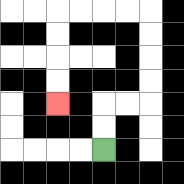{'start': '[4, 6]', 'end': '[2, 4]', 'path_directions': 'U,U,R,R,U,U,U,U,L,L,L,L,D,D,D,D', 'path_coordinates': '[[4, 6], [4, 5], [4, 4], [5, 4], [6, 4], [6, 3], [6, 2], [6, 1], [6, 0], [5, 0], [4, 0], [3, 0], [2, 0], [2, 1], [2, 2], [2, 3], [2, 4]]'}